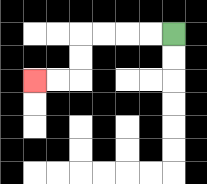{'start': '[7, 1]', 'end': '[1, 3]', 'path_directions': 'L,L,L,L,D,D,L,L', 'path_coordinates': '[[7, 1], [6, 1], [5, 1], [4, 1], [3, 1], [3, 2], [3, 3], [2, 3], [1, 3]]'}